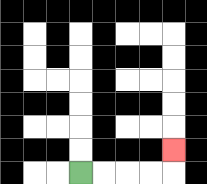{'start': '[3, 7]', 'end': '[7, 6]', 'path_directions': 'R,R,R,R,U', 'path_coordinates': '[[3, 7], [4, 7], [5, 7], [6, 7], [7, 7], [7, 6]]'}